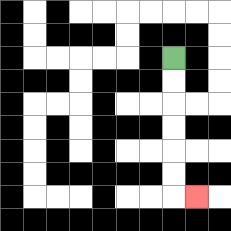{'start': '[7, 2]', 'end': '[8, 8]', 'path_directions': 'D,D,D,D,D,D,R', 'path_coordinates': '[[7, 2], [7, 3], [7, 4], [7, 5], [7, 6], [7, 7], [7, 8], [8, 8]]'}